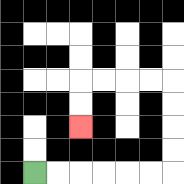{'start': '[1, 7]', 'end': '[3, 5]', 'path_directions': 'R,R,R,R,R,R,U,U,U,U,L,L,L,L,D,D', 'path_coordinates': '[[1, 7], [2, 7], [3, 7], [4, 7], [5, 7], [6, 7], [7, 7], [7, 6], [7, 5], [7, 4], [7, 3], [6, 3], [5, 3], [4, 3], [3, 3], [3, 4], [3, 5]]'}